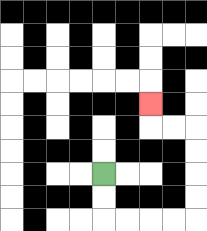{'start': '[4, 7]', 'end': '[6, 4]', 'path_directions': 'D,D,R,R,R,R,U,U,U,U,L,L,U', 'path_coordinates': '[[4, 7], [4, 8], [4, 9], [5, 9], [6, 9], [7, 9], [8, 9], [8, 8], [8, 7], [8, 6], [8, 5], [7, 5], [6, 5], [6, 4]]'}